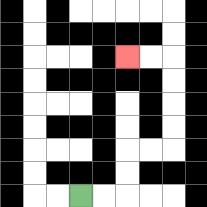{'start': '[3, 8]', 'end': '[5, 2]', 'path_directions': 'R,R,U,U,R,R,U,U,U,U,L,L', 'path_coordinates': '[[3, 8], [4, 8], [5, 8], [5, 7], [5, 6], [6, 6], [7, 6], [7, 5], [7, 4], [7, 3], [7, 2], [6, 2], [5, 2]]'}